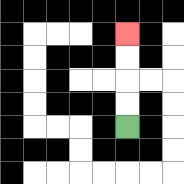{'start': '[5, 5]', 'end': '[5, 1]', 'path_directions': 'U,U,U,U', 'path_coordinates': '[[5, 5], [5, 4], [5, 3], [5, 2], [5, 1]]'}